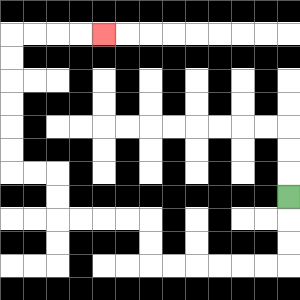{'start': '[12, 8]', 'end': '[4, 1]', 'path_directions': 'D,D,D,L,L,L,L,L,L,U,U,L,L,L,L,U,U,L,L,U,U,U,U,U,U,R,R,R,R', 'path_coordinates': '[[12, 8], [12, 9], [12, 10], [12, 11], [11, 11], [10, 11], [9, 11], [8, 11], [7, 11], [6, 11], [6, 10], [6, 9], [5, 9], [4, 9], [3, 9], [2, 9], [2, 8], [2, 7], [1, 7], [0, 7], [0, 6], [0, 5], [0, 4], [0, 3], [0, 2], [0, 1], [1, 1], [2, 1], [3, 1], [4, 1]]'}